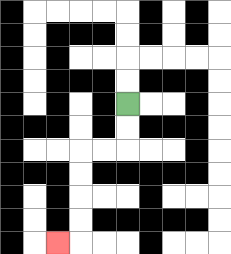{'start': '[5, 4]', 'end': '[2, 10]', 'path_directions': 'D,D,L,L,D,D,D,D,L', 'path_coordinates': '[[5, 4], [5, 5], [5, 6], [4, 6], [3, 6], [3, 7], [3, 8], [3, 9], [3, 10], [2, 10]]'}